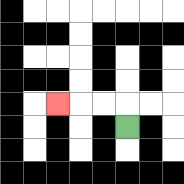{'start': '[5, 5]', 'end': '[2, 4]', 'path_directions': 'U,L,L,L', 'path_coordinates': '[[5, 5], [5, 4], [4, 4], [3, 4], [2, 4]]'}